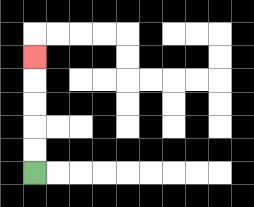{'start': '[1, 7]', 'end': '[1, 2]', 'path_directions': 'U,U,U,U,U', 'path_coordinates': '[[1, 7], [1, 6], [1, 5], [1, 4], [1, 3], [1, 2]]'}